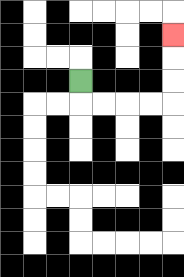{'start': '[3, 3]', 'end': '[7, 1]', 'path_directions': 'D,R,R,R,R,U,U,U', 'path_coordinates': '[[3, 3], [3, 4], [4, 4], [5, 4], [6, 4], [7, 4], [7, 3], [7, 2], [7, 1]]'}